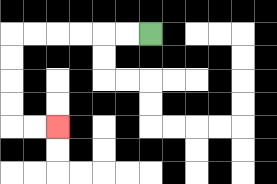{'start': '[6, 1]', 'end': '[2, 5]', 'path_directions': 'L,L,L,L,L,L,D,D,D,D,R,R', 'path_coordinates': '[[6, 1], [5, 1], [4, 1], [3, 1], [2, 1], [1, 1], [0, 1], [0, 2], [0, 3], [0, 4], [0, 5], [1, 5], [2, 5]]'}